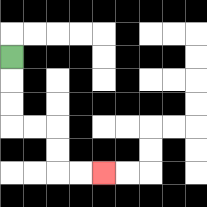{'start': '[0, 2]', 'end': '[4, 7]', 'path_directions': 'D,D,D,R,R,D,D,R,R', 'path_coordinates': '[[0, 2], [0, 3], [0, 4], [0, 5], [1, 5], [2, 5], [2, 6], [2, 7], [3, 7], [4, 7]]'}